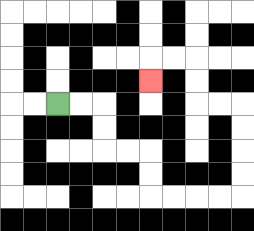{'start': '[2, 4]', 'end': '[6, 3]', 'path_directions': 'R,R,D,D,R,R,D,D,R,R,R,R,U,U,U,U,L,L,U,U,L,L,D', 'path_coordinates': '[[2, 4], [3, 4], [4, 4], [4, 5], [4, 6], [5, 6], [6, 6], [6, 7], [6, 8], [7, 8], [8, 8], [9, 8], [10, 8], [10, 7], [10, 6], [10, 5], [10, 4], [9, 4], [8, 4], [8, 3], [8, 2], [7, 2], [6, 2], [6, 3]]'}